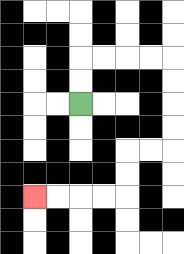{'start': '[3, 4]', 'end': '[1, 8]', 'path_directions': 'U,U,R,R,R,R,D,D,D,D,L,L,D,D,L,L,L,L', 'path_coordinates': '[[3, 4], [3, 3], [3, 2], [4, 2], [5, 2], [6, 2], [7, 2], [7, 3], [7, 4], [7, 5], [7, 6], [6, 6], [5, 6], [5, 7], [5, 8], [4, 8], [3, 8], [2, 8], [1, 8]]'}